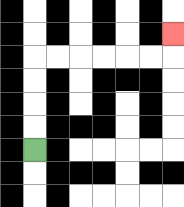{'start': '[1, 6]', 'end': '[7, 1]', 'path_directions': 'U,U,U,U,R,R,R,R,R,R,U', 'path_coordinates': '[[1, 6], [1, 5], [1, 4], [1, 3], [1, 2], [2, 2], [3, 2], [4, 2], [5, 2], [6, 2], [7, 2], [7, 1]]'}